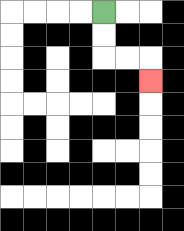{'start': '[4, 0]', 'end': '[6, 3]', 'path_directions': 'D,D,R,R,D', 'path_coordinates': '[[4, 0], [4, 1], [4, 2], [5, 2], [6, 2], [6, 3]]'}